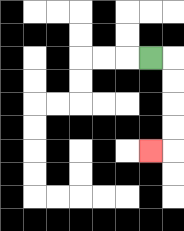{'start': '[6, 2]', 'end': '[6, 6]', 'path_directions': 'R,D,D,D,D,L', 'path_coordinates': '[[6, 2], [7, 2], [7, 3], [7, 4], [7, 5], [7, 6], [6, 6]]'}